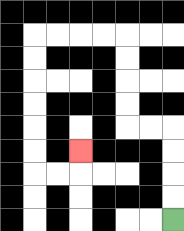{'start': '[7, 9]', 'end': '[3, 6]', 'path_directions': 'U,U,U,U,L,L,U,U,U,U,L,L,L,L,D,D,D,D,D,D,R,R,U', 'path_coordinates': '[[7, 9], [7, 8], [7, 7], [7, 6], [7, 5], [6, 5], [5, 5], [5, 4], [5, 3], [5, 2], [5, 1], [4, 1], [3, 1], [2, 1], [1, 1], [1, 2], [1, 3], [1, 4], [1, 5], [1, 6], [1, 7], [2, 7], [3, 7], [3, 6]]'}